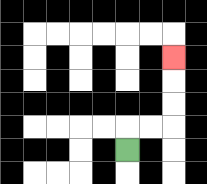{'start': '[5, 6]', 'end': '[7, 2]', 'path_directions': 'U,R,R,U,U,U', 'path_coordinates': '[[5, 6], [5, 5], [6, 5], [7, 5], [7, 4], [7, 3], [7, 2]]'}